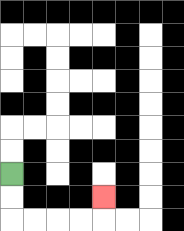{'start': '[0, 7]', 'end': '[4, 8]', 'path_directions': 'D,D,R,R,R,R,U', 'path_coordinates': '[[0, 7], [0, 8], [0, 9], [1, 9], [2, 9], [3, 9], [4, 9], [4, 8]]'}